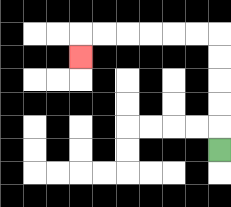{'start': '[9, 6]', 'end': '[3, 2]', 'path_directions': 'U,U,U,U,U,L,L,L,L,L,L,D', 'path_coordinates': '[[9, 6], [9, 5], [9, 4], [9, 3], [9, 2], [9, 1], [8, 1], [7, 1], [6, 1], [5, 1], [4, 1], [3, 1], [3, 2]]'}